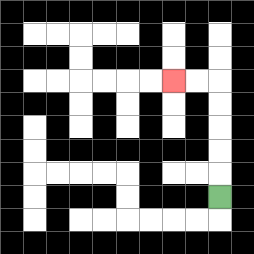{'start': '[9, 8]', 'end': '[7, 3]', 'path_directions': 'U,U,U,U,U,L,L', 'path_coordinates': '[[9, 8], [9, 7], [9, 6], [9, 5], [9, 4], [9, 3], [8, 3], [7, 3]]'}